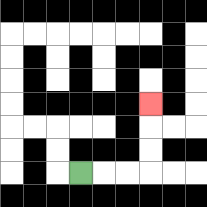{'start': '[3, 7]', 'end': '[6, 4]', 'path_directions': 'R,R,R,U,U,U', 'path_coordinates': '[[3, 7], [4, 7], [5, 7], [6, 7], [6, 6], [6, 5], [6, 4]]'}